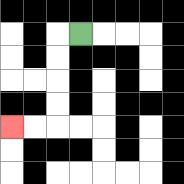{'start': '[3, 1]', 'end': '[0, 5]', 'path_directions': 'L,D,D,D,D,L,L', 'path_coordinates': '[[3, 1], [2, 1], [2, 2], [2, 3], [2, 4], [2, 5], [1, 5], [0, 5]]'}